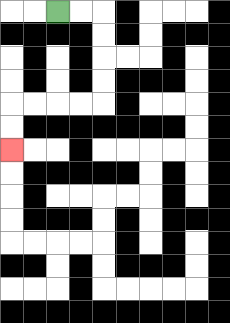{'start': '[2, 0]', 'end': '[0, 6]', 'path_directions': 'R,R,D,D,D,D,L,L,L,L,D,D', 'path_coordinates': '[[2, 0], [3, 0], [4, 0], [4, 1], [4, 2], [4, 3], [4, 4], [3, 4], [2, 4], [1, 4], [0, 4], [0, 5], [0, 6]]'}